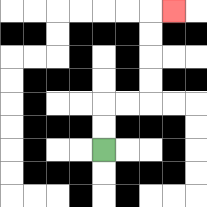{'start': '[4, 6]', 'end': '[7, 0]', 'path_directions': 'U,U,R,R,U,U,U,U,R', 'path_coordinates': '[[4, 6], [4, 5], [4, 4], [5, 4], [6, 4], [6, 3], [6, 2], [6, 1], [6, 0], [7, 0]]'}